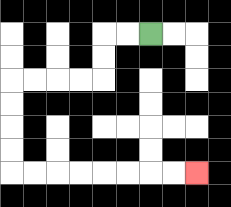{'start': '[6, 1]', 'end': '[8, 7]', 'path_directions': 'L,L,D,D,L,L,L,L,D,D,D,D,R,R,R,R,R,R,R,R', 'path_coordinates': '[[6, 1], [5, 1], [4, 1], [4, 2], [4, 3], [3, 3], [2, 3], [1, 3], [0, 3], [0, 4], [0, 5], [0, 6], [0, 7], [1, 7], [2, 7], [3, 7], [4, 7], [5, 7], [6, 7], [7, 7], [8, 7]]'}